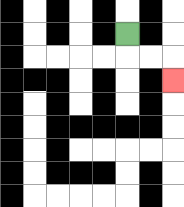{'start': '[5, 1]', 'end': '[7, 3]', 'path_directions': 'D,R,R,D', 'path_coordinates': '[[5, 1], [5, 2], [6, 2], [7, 2], [7, 3]]'}